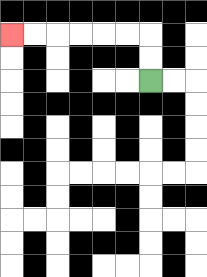{'start': '[6, 3]', 'end': '[0, 1]', 'path_directions': 'U,U,L,L,L,L,L,L', 'path_coordinates': '[[6, 3], [6, 2], [6, 1], [5, 1], [4, 1], [3, 1], [2, 1], [1, 1], [0, 1]]'}